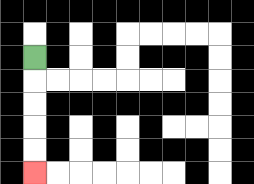{'start': '[1, 2]', 'end': '[1, 7]', 'path_directions': 'D,D,D,D,D', 'path_coordinates': '[[1, 2], [1, 3], [1, 4], [1, 5], [1, 6], [1, 7]]'}